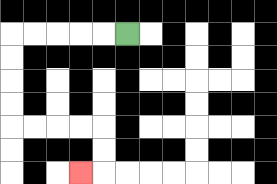{'start': '[5, 1]', 'end': '[3, 7]', 'path_directions': 'L,L,L,L,L,D,D,D,D,R,R,R,R,D,D,L', 'path_coordinates': '[[5, 1], [4, 1], [3, 1], [2, 1], [1, 1], [0, 1], [0, 2], [0, 3], [0, 4], [0, 5], [1, 5], [2, 5], [3, 5], [4, 5], [4, 6], [4, 7], [3, 7]]'}